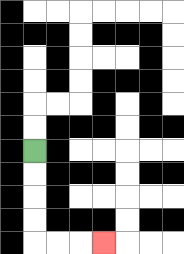{'start': '[1, 6]', 'end': '[4, 10]', 'path_directions': 'D,D,D,D,R,R,R', 'path_coordinates': '[[1, 6], [1, 7], [1, 8], [1, 9], [1, 10], [2, 10], [3, 10], [4, 10]]'}